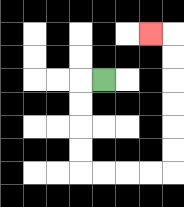{'start': '[4, 3]', 'end': '[6, 1]', 'path_directions': 'L,D,D,D,D,R,R,R,R,U,U,U,U,U,U,L', 'path_coordinates': '[[4, 3], [3, 3], [3, 4], [3, 5], [3, 6], [3, 7], [4, 7], [5, 7], [6, 7], [7, 7], [7, 6], [7, 5], [7, 4], [7, 3], [7, 2], [7, 1], [6, 1]]'}